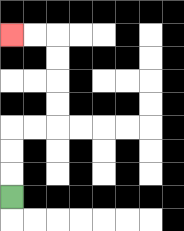{'start': '[0, 8]', 'end': '[0, 1]', 'path_directions': 'U,U,U,R,R,U,U,U,U,L,L', 'path_coordinates': '[[0, 8], [0, 7], [0, 6], [0, 5], [1, 5], [2, 5], [2, 4], [2, 3], [2, 2], [2, 1], [1, 1], [0, 1]]'}